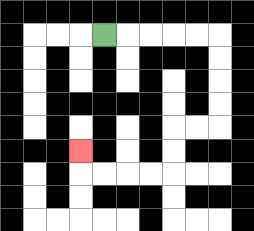{'start': '[4, 1]', 'end': '[3, 6]', 'path_directions': 'R,R,R,R,R,D,D,D,D,L,L,D,D,L,L,L,L,U', 'path_coordinates': '[[4, 1], [5, 1], [6, 1], [7, 1], [8, 1], [9, 1], [9, 2], [9, 3], [9, 4], [9, 5], [8, 5], [7, 5], [7, 6], [7, 7], [6, 7], [5, 7], [4, 7], [3, 7], [3, 6]]'}